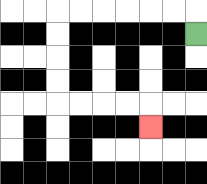{'start': '[8, 1]', 'end': '[6, 5]', 'path_directions': 'U,L,L,L,L,L,L,D,D,D,D,R,R,R,R,D', 'path_coordinates': '[[8, 1], [8, 0], [7, 0], [6, 0], [5, 0], [4, 0], [3, 0], [2, 0], [2, 1], [2, 2], [2, 3], [2, 4], [3, 4], [4, 4], [5, 4], [6, 4], [6, 5]]'}